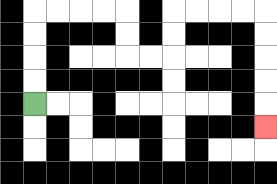{'start': '[1, 4]', 'end': '[11, 5]', 'path_directions': 'U,U,U,U,R,R,R,R,D,D,R,R,U,U,R,R,R,R,D,D,D,D,D', 'path_coordinates': '[[1, 4], [1, 3], [1, 2], [1, 1], [1, 0], [2, 0], [3, 0], [4, 0], [5, 0], [5, 1], [5, 2], [6, 2], [7, 2], [7, 1], [7, 0], [8, 0], [9, 0], [10, 0], [11, 0], [11, 1], [11, 2], [11, 3], [11, 4], [11, 5]]'}